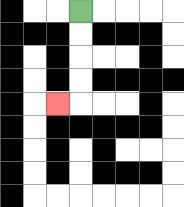{'start': '[3, 0]', 'end': '[2, 4]', 'path_directions': 'D,D,D,D,L', 'path_coordinates': '[[3, 0], [3, 1], [3, 2], [3, 3], [3, 4], [2, 4]]'}